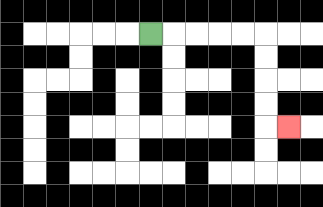{'start': '[6, 1]', 'end': '[12, 5]', 'path_directions': 'R,R,R,R,R,D,D,D,D,R', 'path_coordinates': '[[6, 1], [7, 1], [8, 1], [9, 1], [10, 1], [11, 1], [11, 2], [11, 3], [11, 4], [11, 5], [12, 5]]'}